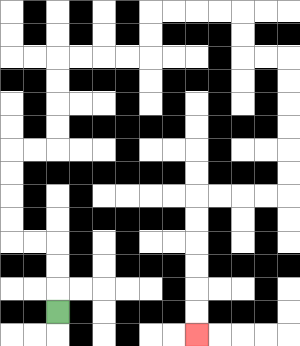{'start': '[2, 13]', 'end': '[8, 14]', 'path_directions': 'U,U,U,L,L,U,U,U,U,R,R,U,U,U,U,R,R,R,R,U,U,R,R,R,R,D,D,R,R,D,D,D,D,D,D,L,L,L,L,D,D,D,D,D,D', 'path_coordinates': '[[2, 13], [2, 12], [2, 11], [2, 10], [1, 10], [0, 10], [0, 9], [0, 8], [0, 7], [0, 6], [1, 6], [2, 6], [2, 5], [2, 4], [2, 3], [2, 2], [3, 2], [4, 2], [5, 2], [6, 2], [6, 1], [6, 0], [7, 0], [8, 0], [9, 0], [10, 0], [10, 1], [10, 2], [11, 2], [12, 2], [12, 3], [12, 4], [12, 5], [12, 6], [12, 7], [12, 8], [11, 8], [10, 8], [9, 8], [8, 8], [8, 9], [8, 10], [8, 11], [8, 12], [8, 13], [8, 14]]'}